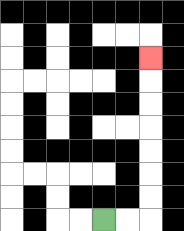{'start': '[4, 9]', 'end': '[6, 2]', 'path_directions': 'R,R,U,U,U,U,U,U,U', 'path_coordinates': '[[4, 9], [5, 9], [6, 9], [6, 8], [6, 7], [6, 6], [6, 5], [6, 4], [6, 3], [6, 2]]'}